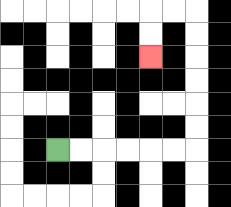{'start': '[2, 6]', 'end': '[6, 2]', 'path_directions': 'R,R,R,R,R,R,U,U,U,U,U,U,L,L,D,D', 'path_coordinates': '[[2, 6], [3, 6], [4, 6], [5, 6], [6, 6], [7, 6], [8, 6], [8, 5], [8, 4], [8, 3], [8, 2], [8, 1], [8, 0], [7, 0], [6, 0], [6, 1], [6, 2]]'}